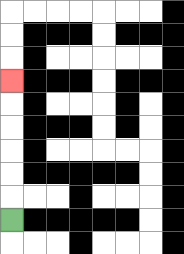{'start': '[0, 9]', 'end': '[0, 3]', 'path_directions': 'U,U,U,U,U,U', 'path_coordinates': '[[0, 9], [0, 8], [0, 7], [0, 6], [0, 5], [0, 4], [0, 3]]'}